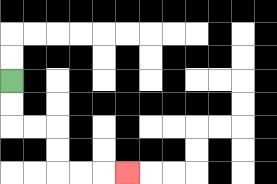{'start': '[0, 3]', 'end': '[5, 7]', 'path_directions': 'D,D,R,R,D,D,R,R,R', 'path_coordinates': '[[0, 3], [0, 4], [0, 5], [1, 5], [2, 5], [2, 6], [2, 7], [3, 7], [4, 7], [5, 7]]'}